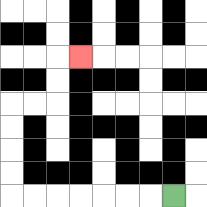{'start': '[7, 8]', 'end': '[3, 2]', 'path_directions': 'L,L,L,L,L,L,L,U,U,U,U,R,R,U,U,R', 'path_coordinates': '[[7, 8], [6, 8], [5, 8], [4, 8], [3, 8], [2, 8], [1, 8], [0, 8], [0, 7], [0, 6], [0, 5], [0, 4], [1, 4], [2, 4], [2, 3], [2, 2], [3, 2]]'}